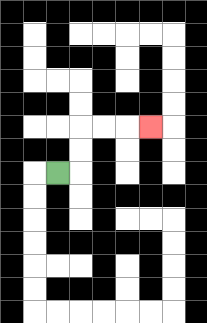{'start': '[2, 7]', 'end': '[6, 5]', 'path_directions': 'R,U,U,R,R,R', 'path_coordinates': '[[2, 7], [3, 7], [3, 6], [3, 5], [4, 5], [5, 5], [6, 5]]'}